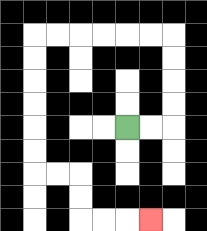{'start': '[5, 5]', 'end': '[6, 9]', 'path_directions': 'R,R,U,U,U,U,L,L,L,L,L,L,D,D,D,D,D,D,R,R,D,D,R,R,R', 'path_coordinates': '[[5, 5], [6, 5], [7, 5], [7, 4], [7, 3], [7, 2], [7, 1], [6, 1], [5, 1], [4, 1], [3, 1], [2, 1], [1, 1], [1, 2], [1, 3], [1, 4], [1, 5], [1, 6], [1, 7], [2, 7], [3, 7], [3, 8], [3, 9], [4, 9], [5, 9], [6, 9]]'}